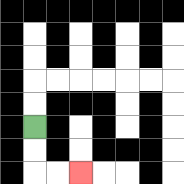{'start': '[1, 5]', 'end': '[3, 7]', 'path_directions': 'D,D,R,R', 'path_coordinates': '[[1, 5], [1, 6], [1, 7], [2, 7], [3, 7]]'}